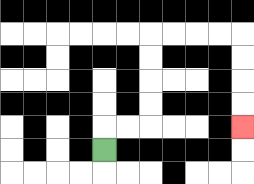{'start': '[4, 6]', 'end': '[10, 5]', 'path_directions': 'U,R,R,U,U,U,U,R,R,R,R,D,D,D,D', 'path_coordinates': '[[4, 6], [4, 5], [5, 5], [6, 5], [6, 4], [6, 3], [6, 2], [6, 1], [7, 1], [8, 1], [9, 1], [10, 1], [10, 2], [10, 3], [10, 4], [10, 5]]'}